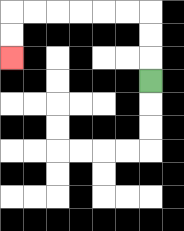{'start': '[6, 3]', 'end': '[0, 2]', 'path_directions': 'U,U,U,L,L,L,L,L,L,D,D', 'path_coordinates': '[[6, 3], [6, 2], [6, 1], [6, 0], [5, 0], [4, 0], [3, 0], [2, 0], [1, 0], [0, 0], [0, 1], [0, 2]]'}